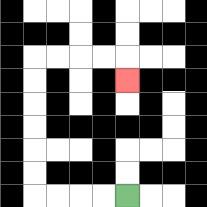{'start': '[5, 8]', 'end': '[5, 3]', 'path_directions': 'L,L,L,L,U,U,U,U,U,U,R,R,R,R,D', 'path_coordinates': '[[5, 8], [4, 8], [3, 8], [2, 8], [1, 8], [1, 7], [1, 6], [1, 5], [1, 4], [1, 3], [1, 2], [2, 2], [3, 2], [4, 2], [5, 2], [5, 3]]'}